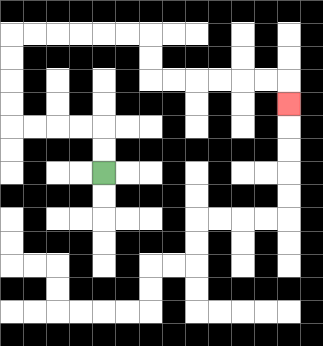{'start': '[4, 7]', 'end': '[12, 4]', 'path_directions': 'U,U,L,L,L,L,U,U,U,U,R,R,R,R,R,R,D,D,R,R,R,R,R,R,D', 'path_coordinates': '[[4, 7], [4, 6], [4, 5], [3, 5], [2, 5], [1, 5], [0, 5], [0, 4], [0, 3], [0, 2], [0, 1], [1, 1], [2, 1], [3, 1], [4, 1], [5, 1], [6, 1], [6, 2], [6, 3], [7, 3], [8, 3], [9, 3], [10, 3], [11, 3], [12, 3], [12, 4]]'}